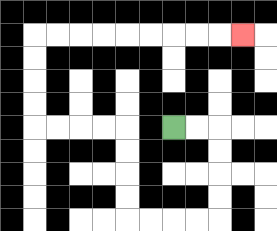{'start': '[7, 5]', 'end': '[10, 1]', 'path_directions': 'R,R,D,D,D,D,L,L,L,L,U,U,U,U,L,L,L,L,U,U,U,U,R,R,R,R,R,R,R,R,R', 'path_coordinates': '[[7, 5], [8, 5], [9, 5], [9, 6], [9, 7], [9, 8], [9, 9], [8, 9], [7, 9], [6, 9], [5, 9], [5, 8], [5, 7], [5, 6], [5, 5], [4, 5], [3, 5], [2, 5], [1, 5], [1, 4], [1, 3], [1, 2], [1, 1], [2, 1], [3, 1], [4, 1], [5, 1], [6, 1], [7, 1], [8, 1], [9, 1], [10, 1]]'}